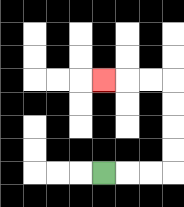{'start': '[4, 7]', 'end': '[4, 3]', 'path_directions': 'R,R,R,U,U,U,U,L,L,L', 'path_coordinates': '[[4, 7], [5, 7], [6, 7], [7, 7], [7, 6], [7, 5], [7, 4], [7, 3], [6, 3], [5, 3], [4, 3]]'}